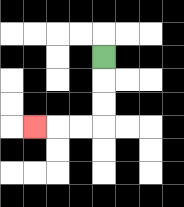{'start': '[4, 2]', 'end': '[1, 5]', 'path_directions': 'D,D,D,L,L,L', 'path_coordinates': '[[4, 2], [4, 3], [4, 4], [4, 5], [3, 5], [2, 5], [1, 5]]'}